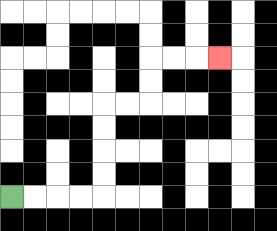{'start': '[0, 8]', 'end': '[9, 2]', 'path_directions': 'R,R,R,R,U,U,U,U,R,R,U,U,R,R,R', 'path_coordinates': '[[0, 8], [1, 8], [2, 8], [3, 8], [4, 8], [4, 7], [4, 6], [4, 5], [4, 4], [5, 4], [6, 4], [6, 3], [6, 2], [7, 2], [8, 2], [9, 2]]'}